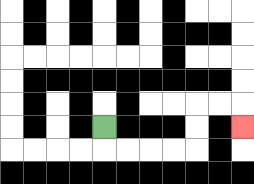{'start': '[4, 5]', 'end': '[10, 5]', 'path_directions': 'D,R,R,R,R,U,U,R,R,D', 'path_coordinates': '[[4, 5], [4, 6], [5, 6], [6, 6], [7, 6], [8, 6], [8, 5], [8, 4], [9, 4], [10, 4], [10, 5]]'}